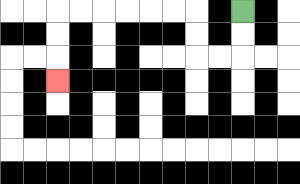{'start': '[10, 0]', 'end': '[2, 3]', 'path_directions': 'D,D,L,L,U,U,L,L,L,L,L,L,D,D,D', 'path_coordinates': '[[10, 0], [10, 1], [10, 2], [9, 2], [8, 2], [8, 1], [8, 0], [7, 0], [6, 0], [5, 0], [4, 0], [3, 0], [2, 0], [2, 1], [2, 2], [2, 3]]'}